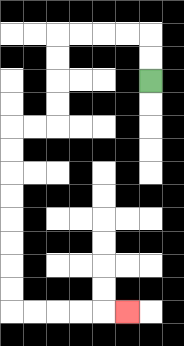{'start': '[6, 3]', 'end': '[5, 13]', 'path_directions': 'U,U,L,L,L,L,D,D,D,D,L,L,D,D,D,D,D,D,D,D,R,R,R,R,R', 'path_coordinates': '[[6, 3], [6, 2], [6, 1], [5, 1], [4, 1], [3, 1], [2, 1], [2, 2], [2, 3], [2, 4], [2, 5], [1, 5], [0, 5], [0, 6], [0, 7], [0, 8], [0, 9], [0, 10], [0, 11], [0, 12], [0, 13], [1, 13], [2, 13], [3, 13], [4, 13], [5, 13]]'}